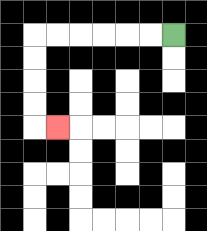{'start': '[7, 1]', 'end': '[2, 5]', 'path_directions': 'L,L,L,L,L,L,D,D,D,D,R', 'path_coordinates': '[[7, 1], [6, 1], [5, 1], [4, 1], [3, 1], [2, 1], [1, 1], [1, 2], [1, 3], [1, 4], [1, 5], [2, 5]]'}